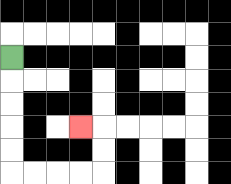{'start': '[0, 2]', 'end': '[3, 5]', 'path_directions': 'D,D,D,D,D,R,R,R,R,U,U,L', 'path_coordinates': '[[0, 2], [0, 3], [0, 4], [0, 5], [0, 6], [0, 7], [1, 7], [2, 7], [3, 7], [4, 7], [4, 6], [4, 5], [3, 5]]'}